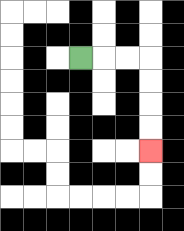{'start': '[3, 2]', 'end': '[6, 6]', 'path_directions': 'R,R,R,D,D,D,D', 'path_coordinates': '[[3, 2], [4, 2], [5, 2], [6, 2], [6, 3], [6, 4], [6, 5], [6, 6]]'}